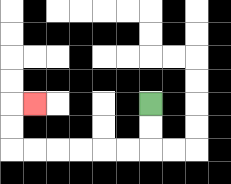{'start': '[6, 4]', 'end': '[1, 4]', 'path_directions': 'D,D,L,L,L,L,L,L,U,U,R', 'path_coordinates': '[[6, 4], [6, 5], [6, 6], [5, 6], [4, 6], [3, 6], [2, 6], [1, 6], [0, 6], [0, 5], [0, 4], [1, 4]]'}